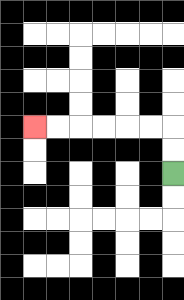{'start': '[7, 7]', 'end': '[1, 5]', 'path_directions': 'U,U,L,L,L,L,L,L', 'path_coordinates': '[[7, 7], [7, 6], [7, 5], [6, 5], [5, 5], [4, 5], [3, 5], [2, 5], [1, 5]]'}